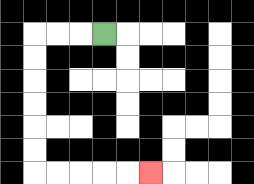{'start': '[4, 1]', 'end': '[6, 7]', 'path_directions': 'L,L,L,D,D,D,D,D,D,R,R,R,R,R', 'path_coordinates': '[[4, 1], [3, 1], [2, 1], [1, 1], [1, 2], [1, 3], [1, 4], [1, 5], [1, 6], [1, 7], [2, 7], [3, 7], [4, 7], [5, 7], [6, 7]]'}